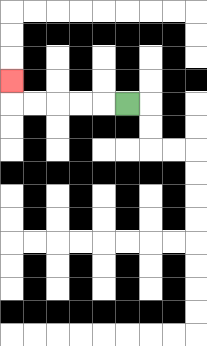{'start': '[5, 4]', 'end': '[0, 3]', 'path_directions': 'L,L,L,L,L,U', 'path_coordinates': '[[5, 4], [4, 4], [3, 4], [2, 4], [1, 4], [0, 4], [0, 3]]'}